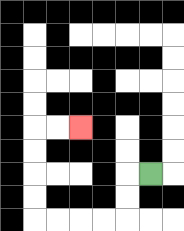{'start': '[6, 7]', 'end': '[3, 5]', 'path_directions': 'L,D,D,L,L,L,L,U,U,U,U,R,R', 'path_coordinates': '[[6, 7], [5, 7], [5, 8], [5, 9], [4, 9], [3, 9], [2, 9], [1, 9], [1, 8], [1, 7], [1, 6], [1, 5], [2, 5], [3, 5]]'}